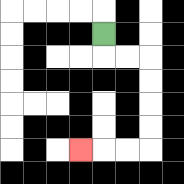{'start': '[4, 1]', 'end': '[3, 6]', 'path_directions': 'D,R,R,D,D,D,D,L,L,L', 'path_coordinates': '[[4, 1], [4, 2], [5, 2], [6, 2], [6, 3], [6, 4], [6, 5], [6, 6], [5, 6], [4, 6], [3, 6]]'}